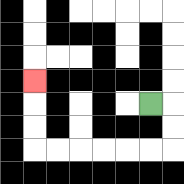{'start': '[6, 4]', 'end': '[1, 3]', 'path_directions': 'R,D,D,L,L,L,L,L,L,U,U,U', 'path_coordinates': '[[6, 4], [7, 4], [7, 5], [7, 6], [6, 6], [5, 6], [4, 6], [3, 6], [2, 6], [1, 6], [1, 5], [1, 4], [1, 3]]'}